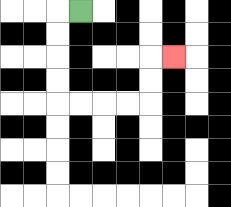{'start': '[3, 0]', 'end': '[7, 2]', 'path_directions': 'L,D,D,D,D,R,R,R,R,U,U,R', 'path_coordinates': '[[3, 0], [2, 0], [2, 1], [2, 2], [2, 3], [2, 4], [3, 4], [4, 4], [5, 4], [6, 4], [6, 3], [6, 2], [7, 2]]'}